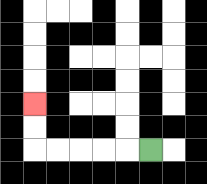{'start': '[6, 6]', 'end': '[1, 4]', 'path_directions': 'L,L,L,L,L,U,U', 'path_coordinates': '[[6, 6], [5, 6], [4, 6], [3, 6], [2, 6], [1, 6], [1, 5], [1, 4]]'}